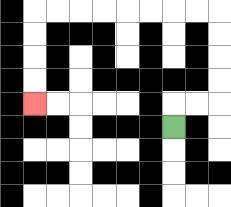{'start': '[7, 5]', 'end': '[1, 4]', 'path_directions': 'U,R,R,U,U,U,U,L,L,L,L,L,L,L,L,D,D,D,D', 'path_coordinates': '[[7, 5], [7, 4], [8, 4], [9, 4], [9, 3], [9, 2], [9, 1], [9, 0], [8, 0], [7, 0], [6, 0], [5, 0], [4, 0], [3, 0], [2, 0], [1, 0], [1, 1], [1, 2], [1, 3], [1, 4]]'}